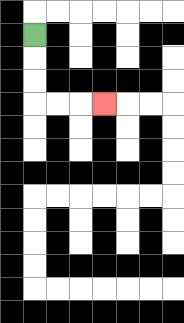{'start': '[1, 1]', 'end': '[4, 4]', 'path_directions': 'D,D,D,R,R,R', 'path_coordinates': '[[1, 1], [1, 2], [1, 3], [1, 4], [2, 4], [3, 4], [4, 4]]'}